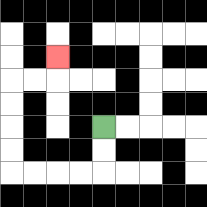{'start': '[4, 5]', 'end': '[2, 2]', 'path_directions': 'D,D,L,L,L,L,U,U,U,U,R,R,U', 'path_coordinates': '[[4, 5], [4, 6], [4, 7], [3, 7], [2, 7], [1, 7], [0, 7], [0, 6], [0, 5], [0, 4], [0, 3], [1, 3], [2, 3], [2, 2]]'}